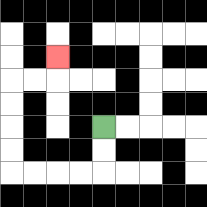{'start': '[4, 5]', 'end': '[2, 2]', 'path_directions': 'D,D,L,L,L,L,U,U,U,U,R,R,U', 'path_coordinates': '[[4, 5], [4, 6], [4, 7], [3, 7], [2, 7], [1, 7], [0, 7], [0, 6], [0, 5], [0, 4], [0, 3], [1, 3], [2, 3], [2, 2]]'}